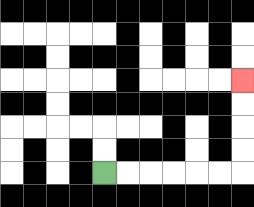{'start': '[4, 7]', 'end': '[10, 3]', 'path_directions': 'R,R,R,R,R,R,U,U,U,U', 'path_coordinates': '[[4, 7], [5, 7], [6, 7], [7, 7], [8, 7], [9, 7], [10, 7], [10, 6], [10, 5], [10, 4], [10, 3]]'}